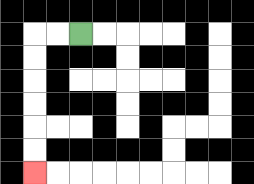{'start': '[3, 1]', 'end': '[1, 7]', 'path_directions': 'L,L,D,D,D,D,D,D', 'path_coordinates': '[[3, 1], [2, 1], [1, 1], [1, 2], [1, 3], [1, 4], [1, 5], [1, 6], [1, 7]]'}